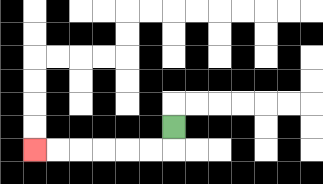{'start': '[7, 5]', 'end': '[1, 6]', 'path_directions': 'D,L,L,L,L,L,L', 'path_coordinates': '[[7, 5], [7, 6], [6, 6], [5, 6], [4, 6], [3, 6], [2, 6], [1, 6]]'}